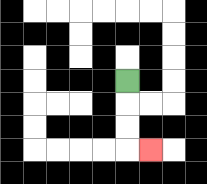{'start': '[5, 3]', 'end': '[6, 6]', 'path_directions': 'D,D,D,R', 'path_coordinates': '[[5, 3], [5, 4], [5, 5], [5, 6], [6, 6]]'}